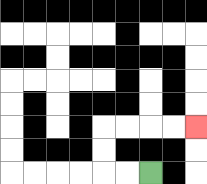{'start': '[6, 7]', 'end': '[8, 5]', 'path_directions': 'L,L,U,U,R,R,R,R', 'path_coordinates': '[[6, 7], [5, 7], [4, 7], [4, 6], [4, 5], [5, 5], [6, 5], [7, 5], [8, 5]]'}